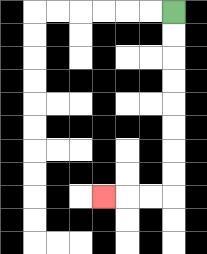{'start': '[7, 0]', 'end': '[4, 8]', 'path_directions': 'D,D,D,D,D,D,D,D,L,L,L', 'path_coordinates': '[[7, 0], [7, 1], [7, 2], [7, 3], [7, 4], [7, 5], [7, 6], [7, 7], [7, 8], [6, 8], [5, 8], [4, 8]]'}